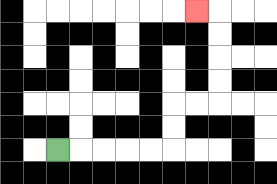{'start': '[2, 6]', 'end': '[8, 0]', 'path_directions': 'R,R,R,R,R,U,U,R,R,U,U,U,U,L', 'path_coordinates': '[[2, 6], [3, 6], [4, 6], [5, 6], [6, 6], [7, 6], [7, 5], [7, 4], [8, 4], [9, 4], [9, 3], [9, 2], [9, 1], [9, 0], [8, 0]]'}